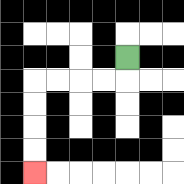{'start': '[5, 2]', 'end': '[1, 7]', 'path_directions': 'D,L,L,L,L,D,D,D,D', 'path_coordinates': '[[5, 2], [5, 3], [4, 3], [3, 3], [2, 3], [1, 3], [1, 4], [1, 5], [1, 6], [1, 7]]'}